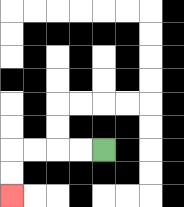{'start': '[4, 6]', 'end': '[0, 8]', 'path_directions': 'L,L,L,L,D,D', 'path_coordinates': '[[4, 6], [3, 6], [2, 6], [1, 6], [0, 6], [0, 7], [0, 8]]'}